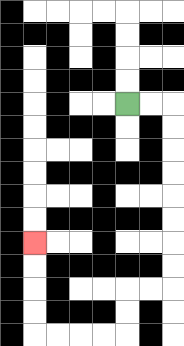{'start': '[5, 4]', 'end': '[1, 10]', 'path_directions': 'R,R,D,D,D,D,D,D,D,D,L,L,D,D,L,L,L,L,U,U,U,U', 'path_coordinates': '[[5, 4], [6, 4], [7, 4], [7, 5], [7, 6], [7, 7], [7, 8], [7, 9], [7, 10], [7, 11], [7, 12], [6, 12], [5, 12], [5, 13], [5, 14], [4, 14], [3, 14], [2, 14], [1, 14], [1, 13], [1, 12], [1, 11], [1, 10]]'}